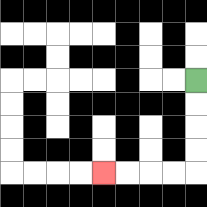{'start': '[8, 3]', 'end': '[4, 7]', 'path_directions': 'D,D,D,D,L,L,L,L', 'path_coordinates': '[[8, 3], [8, 4], [8, 5], [8, 6], [8, 7], [7, 7], [6, 7], [5, 7], [4, 7]]'}